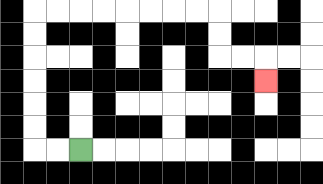{'start': '[3, 6]', 'end': '[11, 3]', 'path_directions': 'L,L,U,U,U,U,U,U,R,R,R,R,R,R,R,R,D,D,R,R,D', 'path_coordinates': '[[3, 6], [2, 6], [1, 6], [1, 5], [1, 4], [1, 3], [1, 2], [1, 1], [1, 0], [2, 0], [3, 0], [4, 0], [5, 0], [6, 0], [7, 0], [8, 0], [9, 0], [9, 1], [9, 2], [10, 2], [11, 2], [11, 3]]'}